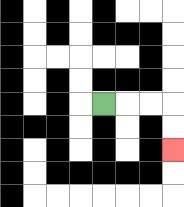{'start': '[4, 4]', 'end': '[7, 6]', 'path_directions': 'R,R,R,D,D', 'path_coordinates': '[[4, 4], [5, 4], [6, 4], [7, 4], [7, 5], [7, 6]]'}